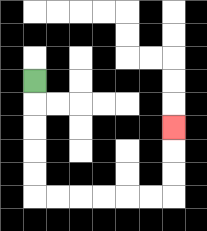{'start': '[1, 3]', 'end': '[7, 5]', 'path_directions': 'D,D,D,D,D,R,R,R,R,R,R,U,U,U', 'path_coordinates': '[[1, 3], [1, 4], [1, 5], [1, 6], [1, 7], [1, 8], [2, 8], [3, 8], [4, 8], [5, 8], [6, 8], [7, 8], [7, 7], [7, 6], [7, 5]]'}